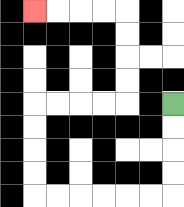{'start': '[7, 4]', 'end': '[1, 0]', 'path_directions': 'D,D,D,D,L,L,L,L,L,L,U,U,U,U,R,R,R,R,U,U,U,U,L,L,L,L', 'path_coordinates': '[[7, 4], [7, 5], [7, 6], [7, 7], [7, 8], [6, 8], [5, 8], [4, 8], [3, 8], [2, 8], [1, 8], [1, 7], [1, 6], [1, 5], [1, 4], [2, 4], [3, 4], [4, 4], [5, 4], [5, 3], [5, 2], [5, 1], [5, 0], [4, 0], [3, 0], [2, 0], [1, 0]]'}